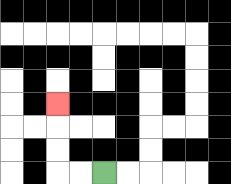{'start': '[4, 7]', 'end': '[2, 4]', 'path_directions': 'L,L,U,U,U', 'path_coordinates': '[[4, 7], [3, 7], [2, 7], [2, 6], [2, 5], [2, 4]]'}